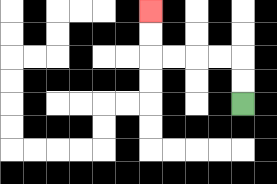{'start': '[10, 4]', 'end': '[6, 0]', 'path_directions': 'U,U,L,L,L,L,U,U', 'path_coordinates': '[[10, 4], [10, 3], [10, 2], [9, 2], [8, 2], [7, 2], [6, 2], [6, 1], [6, 0]]'}